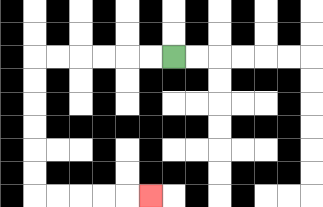{'start': '[7, 2]', 'end': '[6, 8]', 'path_directions': 'L,L,L,L,L,L,D,D,D,D,D,D,R,R,R,R,R', 'path_coordinates': '[[7, 2], [6, 2], [5, 2], [4, 2], [3, 2], [2, 2], [1, 2], [1, 3], [1, 4], [1, 5], [1, 6], [1, 7], [1, 8], [2, 8], [3, 8], [4, 8], [5, 8], [6, 8]]'}